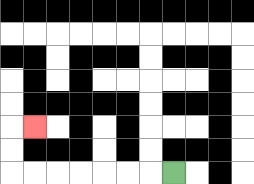{'start': '[7, 7]', 'end': '[1, 5]', 'path_directions': 'L,L,L,L,L,L,L,U,U,R', 'path_coordinates': '[[7, 7], [6, 7], [5, 7], [4, 7], [3, 7], [2, 7], [1, 7], [0, 7], [0, 6], [0, 5], [1, 5]]'}